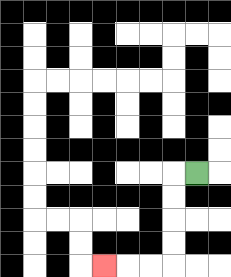{'start': '[8, 7]', 'end': '[4, 11]', 'path_directions': 'L,D,D,D,D,L,L,L', 'path_coordinates': '[[8, 7], [7, 7], [7, 8], [7, 9], [7, 10], [7, 11], [6, 11], [5, 11], [4, 11]]'}